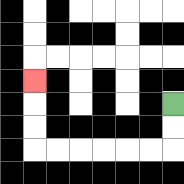{'start': '[7, 4]', 'end': '[1, 3]', 'path_directions': 'D,D,L,L,L,L,L,L,U,U,U', 'path_coordinates': '[[7, 4], [7, 5], [7, 6], [6, 6], [5, 6], [4, 6], [3, 6], [2, 6], [1, 6], [1, 5], [1, 4], [1, 3]]'}